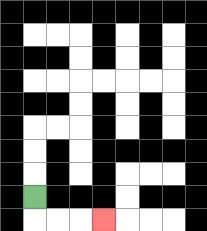{'start': '[1, 8]', 'end': '[4, 9]', 'path_directions': 'D,R,R,R', 'path_coordinates': '[[1, 8], [1, 9], [2, 9], [3, 9], [4, 9]]'}